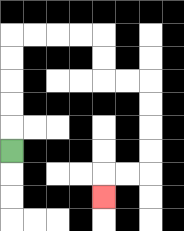{'start': '[0, 6]', 'end': '[4, 8]', 'path_directions': 'U,U,U,U,U,R,R,R,R,D,D,R,R,D,D,D,D,L,L,D', 'path_coordinates': '[[0, 6], [0, 5], [0, 4], [0, 3], [0, 2], [0, 1], [1, 1], [2, 1], [3, 1], [4, 1], [4, 2], [4, 3], [5, 3], [6, 3], [6, 4], [6, 5], [6, 6], [6, 7], [5, 7], [4, 7], [4, 8]]'}